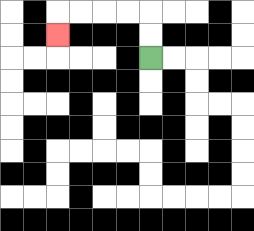{'start': '[6, 2]', 'end': '[2, 1]', 'path_directions': 'U,U,L,L,L,L,D', 'path_coordinates': '[[6, 2], [6, 1], [6, 0], [5, 0], [4, 0], [3, 0], [2, 0], [2, 1]]'}